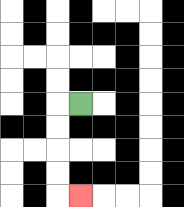{'start': '[3, 4]', 'end': '[3, 8]', 'path_directions': 'L,D,D,D,D,R', 'path_coordinates': '[[3, 4], [2, 4], [2, 5], [2, 6], [2, 7], [2, 8], [3, 8]]'}